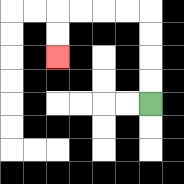{'start': '[6, 4]', 'end': '[2, 2]', 'path_directions': 'U,U,U,U,L,L,L,L,D,D', 'path_coordinates': '[[6, 4], [6, 3], [6, 2], [6, 1], [6, 0], [5, 0], [4, 0], [3, 0], [2, 0], [2, 1], [2, 2]]'}